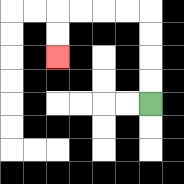{'start': '[6, 4]', 'end': '[2, 2]', 'path_directions': 'U,U,U,U,L,L,L,L,D,D', 'path_coordinates': '[[6, 4], [6, 3], [6, 2], [6, 1], [6, 0], [5, 0], [4, 0], [3, 0], [2, 0], [2, 1], [2, 2]]'}